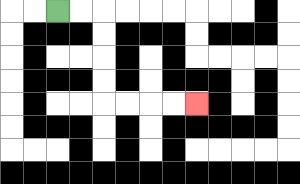{'start': '[2, 0]', 'end': '[8, 4]', 'path_directions': 'R,R,D,D,D,D,R,R,R,R', 'path_coordinates': '[[2, 0], [3, 0], [4, 0], [4, 1], [4, 2], [4, 3], [4, 4], [5, 4], [6, 4], [7, 4], [8, 4]]'}